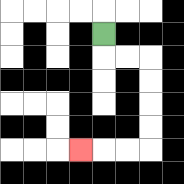{'start': '[4, 1]', 'end': '[3, 6]', 'path_directions': 'D,R,R,D,D,D,D,L,L,L', 'path_coordinates': '[[4, 1], [4, 2], [5, 2], [6, 2], [6, 3], [6, 4], [6, 5], [6, 6], [5, 6], [4, 6], [3, 6]]'}